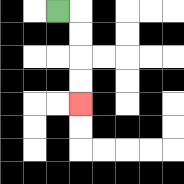{'start': '[2, 0]', 'end': '[3, 4]', 'path_directions': 'R,D,D,D,D', 'path_coordinates': '[[2, 0], [3, 0], [3, 1], [3, 2], [3, 3], [3, 4]]'}